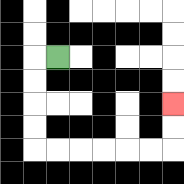{'start': '[2, 2]', 'end': '[7, 4]', 'path_directions': 'L,D,D,D,D,R,R,R,R,R,R,U,U', 'path_coordinates': '[[2, 2], [1, 2], [1, 3], [1, 4], [1, 5], [1, 6], [2, 6], [3, 6], [4, 6], [5, 6], [6, 6], [7, 6], [7, 5], [7, 4]]'}